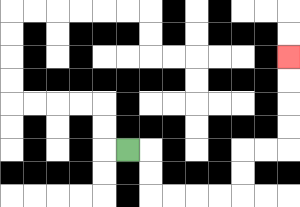{'start': '[5, 6]', 'end': '[12, 2]', 'path_directions': 'R,D,D,R,R,R,R,U,U,R,R,U,U,U,U', 'path_coordinates': '[[5, 6], [6, 6], [6, 7], [6, 8], [7, 8], [8, 8], [9, 8], [10, 8], [10, 7], [10, 6], [11, 6], [12, 6], [12, 5], [12, 4], [12, 3], [12, 2]]'}